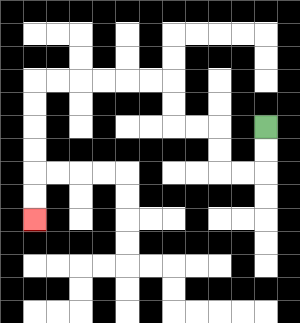{'start': '[11, 5]', 'end': '[1, 9]', 'path_directions': 'D,D,L,L,U,U,L,L,U,U,L,L,L,L,L,L,D,D,D,D,D,D', 'path_coordinates': '[[11, 5], [11, 6], [11, 7], [10, 7], [9, 7], [9, 6], [9, 5], [8, 5], [7, 5], [7, 4], [7, 3], [6, 3], [5, 3], [4, 3], [3, 3], [2, 3], [1, 3], [1, 4], [1, 5], [1, 6], [1, 7], [1, 8], [1, 9]]'}